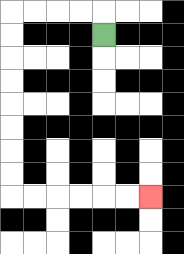{'start': '[4, 1]', 'end': '[6, 8]', 'path_directions': 'U,L,L,L,L,D,D,D,D,D,D,D,D,R,R,R,R,R,R', 'path_coordinates': '[[4, 1], [4, 0], [3, 0], [2, 0], [1, 0], [0, 0], [0, 1], [0, 2], [0, 3], [0, 4], [0, 5], [0, 6], [0, 7], [0, 8], [1, 8], [2, 8], [3, 8], [4, 8], [5, 8], [6, 8]]'}